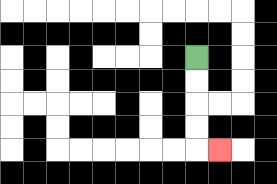{'start': '[8, 2]', 'end': '[9, 6]', 'path_directions': 'D,D,D,D,R', 'path_coordinates': '[[8, 2], [8, 3], [8, 4], [8, 5], [8, 6], [9, 6]]'}